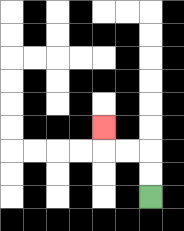{'start': '[6, 8]', 'end': '[4, 5]', 'path_directions': 'U,U,L,L,U', 'path_coordinates': '[[6, 8], [6, 7], [6, 6], [5, 6], [4, 6], [4, 5]]'}